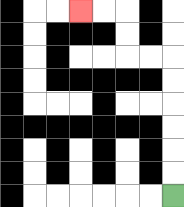{'start': '[7, 8]', 'end': '[3, 0]', 'path_directions': 'U,U,U,U,U,U,L,L,U,U,L,L', 'path_coordinates': '[[7, 8], [7, 7], [7, 6], [7, 5], [7, 4], [7, 3], [7, 2], [6, 2], [5, 2], [5, 1], [5, 0], [4, 0], [3, 0]]'}